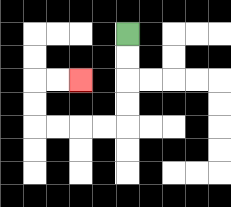{'start': '[5, 1]', 'end': '[3, 3]', 'path_directions': 'D,D,D,D,L,L,L,L,U,U,R,R', 'path_coordinates': '[[5, 1], [5, 2], [5, 3], [5, 4], [5, 5], [4, 5], [3, 5], [2, 5], [1, 5], [1, 4], [1, 3], [2, 3], [3, 3]]'}